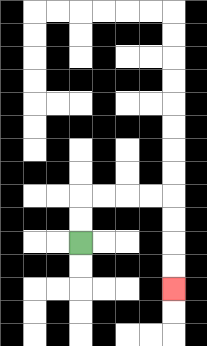{'start': '[3, 10]', 'end': '[7, 12]', 'path_directions': 'U,U,R,R,R,R,D,D,D,D', 'path_coordinates': '[[3, 10], [3, 9], [3, 8], [4, 8], [5, 8], [6, 8], [7, 8], [7, 9], [7, 10], [7, 11], [7, 12]]'}